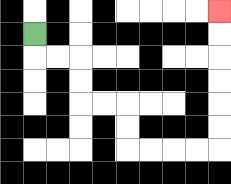{'start': '[1, 1]', 'end': '[9, 0]', 'path_directions': 'D,R,R,D,D,R,R,D,D,R,R,R,R,U,U,U,U,U,U', 'path_coordinates': '[[1, 1], [1, 2], [2, 2], [3, 2], [3, 3], [3, 4], [4, 4], [5, 4], [5, 5], [5, 6], [6, 6], [7, 6], [8, 6], [9, 6], [9, 5], [9, 4], [9, 3], [9, 2], [9, 1], [9, 0]]'}